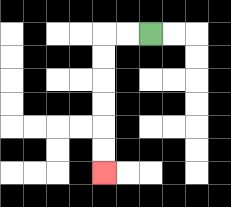{'start': '[6, 1]', 'end': '[4, 7]', 'path_directions': 'L,L,D,D,D,D,D,D', 'path_coordinates': '[[6, 1], [5, 1], [4, 1], [4, 2], [4, 3], [4, 4], [4, 5], [4, 6], [4, 7]]'}